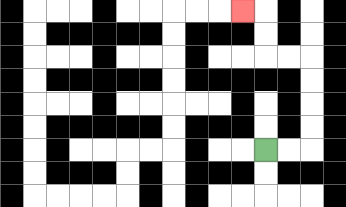{'start': '[11, 6]', 'end': '[10, 0]', 'path_directions': 'R,R,U,U,U,U,L,L,U,U,L', 'path_coordinates': '[[11, 6], [12, 6], [13, 6], [13, 5], [13, 4], [13, 3], [13, 2], [12, 2], [11, 2], [11, 1], [11, 0], [10, 0]]'}